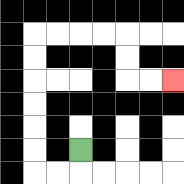{'start': '[3, 6]', 'end': '[7, 3]', 'path_directions': 'D,L,L,U,U,U,U,U,U,R,R,R,R,D,D,R,R', 'path_coordinates': '[[3, 6], [3, 7], [2, 7], [1, 7], [1, 6], [1, 5], [1, 4], [1, 3], [1, 2], [1, 1], [2, 1], [3, 1], [4, 1], [5, 1], [5, 2], [5, 3], [6, 3], [7, 3]]'}